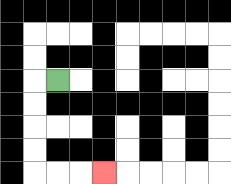{'start': '[2, 3]', 'end': '[4, 7]', 'path_directions': 'L,D,D,D,D,R,R,R', 'path_coordinates': '[[2, 3], [1, 3], [1, 4], [1, 5], [1, 6], [1, 7], [2, 7], [3, 7], [4, 7]]'}